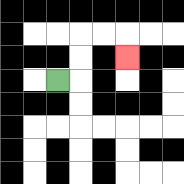{'start': '[2, 3]', 'end': '[5, 2]', 'path_directions': 'R,U,U,R,R,D', 'path_coordinates': '[[2, 3], [3, 3], [3, 2], [3, 1], [4, 1], [5, 1], [5, 2]]'}